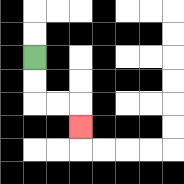{'start': '[1, 2]', 'end': '[3, 5]', 'path_directions': 'D,D,R,R,D', 'path_coordinates': '[[1, 2], [1, 3], [1, 4], [2, 4], [3, 4], [3, 5]]'}